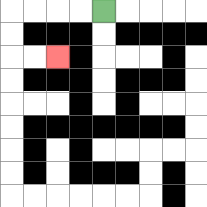{'start': '[4, 0]', 'end': '[2, 2]', 'path_directions': 'L,L,L,L,D,D,R,R', 'path_coordinates': '[[4, 0], [3, 0], [2, 0], [1, 0], [0, 0], [0, 1], [0, 2], [1, 2], [2, 2]]'}